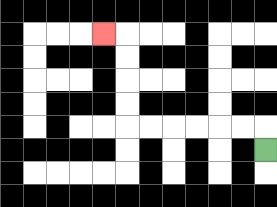{'start': '[11, 6]', 'end': '[4, 1]', 'path_directions': 'U,L,L,L,L,L,L,U,U,U,U,L', 'path_coordinates': '[[11, 6], [11, 5], [10, 5], [9, 5], [8, 5], [7, 5], [6, 5], [5, 5], [5, 4], [5, 3], [5, 2], [5, 1], [4, 1]]'}